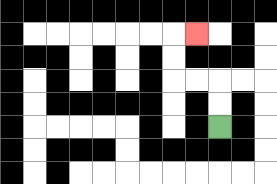{'start': '[9, 5]', 'end': '[8, 1]', 'path_directions': 'U,U,L,L,U,U,R', 'path_coordinates': '[[9, 5], [9, 4], [9, 3], [8, 3], [7, 3], [7, 2], [7, 1], [8, 1]]'}